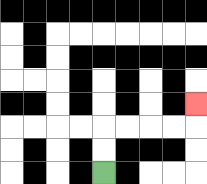{'start': '[4, 7]', 'end': '[8, 4]', 'path_directions': 'U,U,R,R,R,R,U', 'path_coordinates': '[[4, 7], [4, 6], [4, 5], [5, 5], [6, 5], [7, 5], [8, 5], [8, 4]]'}